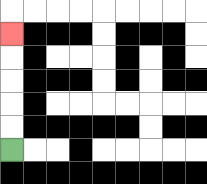{'start': '[0, 6]', 'end': '[0, 1]', 'path_directions': 'U,U,U,U,U', 'path_coordinates': '[[0, 6], [0, 5], [0, 4], [0, 3], [0, 2], [0, 1]]'}